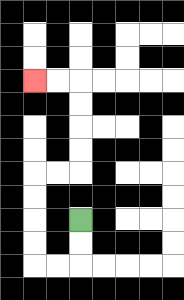{'start': '[3, 9]', 'end': '[1, 3]', 'path_directions': 'D,D,L,L,U,U,U,U,R,R,U,U,U,U,L,L', 'path_coordinates': '[[3, 9], [3, 10], [3, 11], [2, 11], [1, 11], [1, 10], [1, 9], [1, 8], [1, 7], [2, 7], [3, 7], [3, 6], [3, 5], [3, 4], [3, 3], [2, 3], [1, 3]]'}